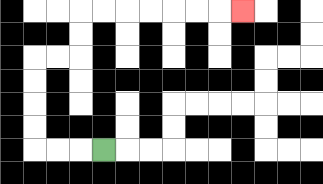{'start': '[4, 6]', 'end': '[10, 0]', 'path_directions': 'L,L,L,U,U,U,U,R,R,U,U,R,R,R,R,R,R,R', 'path_coordinates': '[[4, 6], [3, 6], [2, 6], [1, 6], [1, 5], [1, 4], [1, 3], [1, 2], [2, 2], [3, 2], [3, 1], [3, 0], [4, 0], [5, 0], [6, 0], [7, 0], [8, 0], [9, 0], [10, 0]]'}